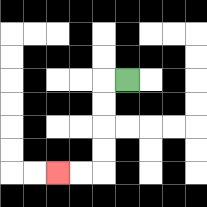{'start': '[5, 3]', 'end': '[2, 7]', 'path_directions': 'L,D,D,D,D,L,L', 'path_coordinates': '[[5, 3], [4, 3], [4, 4], [4, 5], [4, 6], [4, 7], [3, 7], [2, 7]]'}